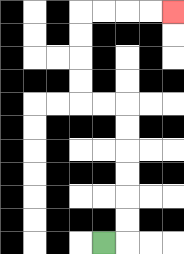{'start': '[4, 10]', 'end': '[7, 0]', 'path_directions': 'R,U,U,U,U,U,U,L,L,U,U,U,U,R,R,R,R', 'path_coordinates': '[[4, 10], [5, 10], [5, 9], [5, 8], [5, 7], [5, 6], [5, 5], [5, 4], [4, 4], [3, 4], [3, 3], [3, 2], [3, 1], [3, 0], [4, 0], [5, 0], [6, 0], [7, 0]]'}